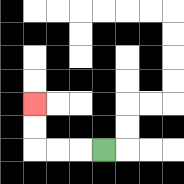{'start': '[4, 6]', 'end': '[1, 4]', 'path_directions': 'L,L,L,U,U', 'path_coordinates': '[[4, 6], [3, 6], [2, 6], [1, 6], [1, 5], [1, 4]]'}